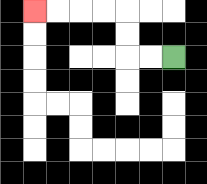{'start': '[7, 2]', 'end': '[1, 0]', 'path_directions': 'L,L,U,U,L,L,L,L', 'path_coordinates': '[[7, 2], [6, 2], [5, 2], [5, 1], [5, 0], [4, 0], [3, 0], [2, 0], [1, 0]]'}